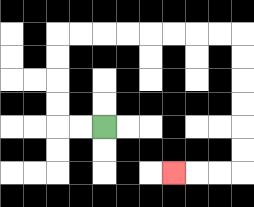{'start': '[4, 5]', 'end': '[7, 7]', 'path_directions': 'L,L,U,U,U,U,R,R,R,R,R,R,R,R,D,D,D,D,D,D,L,L,L', 'path_coordinates': '[[4, 5], [3, 5], [2, 5], [2, 4], [2, 3], [2, 2], [2, 1], [3, 1], [4, 1], [5, 1], [6, 1], [7, 1], [8, 1], [9, 1], [10, 1], [10, 2], [10, 3], [10, 4], [10, 5], [10, 6], [10, 7], [9, 7], [8, 7], [7, 7]]'}